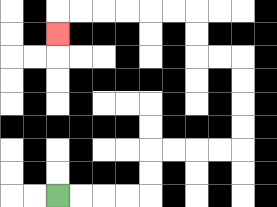{'start': '[2, 8]', 'end': '[2, 1]', 'path_directions': 'R,R,R,R,U,U,R,R,R,R,U,U,U,U,L,L,U,U,L,L,L,L,L,L,D', 'path_coordinates': '[[2, 8], [3, 8], [4, 8], [5, 8], [6, 8], [6, 7], [6, 6], [7, 6], [8, 6], [9, 6], [10, 6], [10, 5], [10, 4], [10, 3], [10, 2], [9, 2], [8, 2], [8, 1], [8, 0], [7, 0], [6, 0], [5, 0], [4, 0], [3, 0], [2, 0], [2, 1]]'}